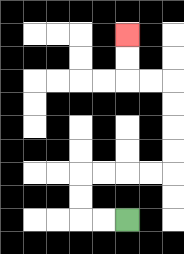{'start': '[5, 9]', 'end': '[5, 1]', 'path_directions': 'L,L,U,U,R,R,R,R,U,U,U,U,L,L,U,U', 'path_coordinates': '[[5, 9], [4, 9], [3, 9], [3, 8], [3, 7], [4, 7], [5, 7], [6, 7], [7, 7], [7, 6], [7, 5], [7, 4], [7, 3], [6, 3], [5, 3], [5, 2], [5, 1]]'}